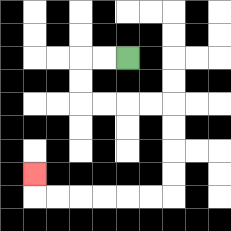{'start': '[5, 2]', 'end': '[1, 7]', 'path_directions': 'L,L,D,D,R,R,R,R,D,D,D,D,L,L,L,L,L,L,U', 'path_coordinates': '[[5, 2], [4, 2], [3, 2], [3, 3], [3, 4], [4, 4], [5, 4], [6, 4], [7, 4], [7, 5], [7, 6], [7, 7], [7, 8], [6, 8], [5, 8], [4, 8], [3, 8], [2, 8], [1, 8], [1, 7]]'}